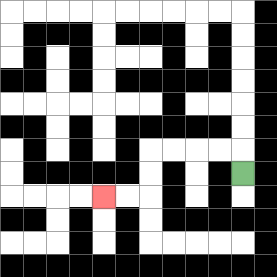{'start': '[10, 7]', 'end': '[4, 8]', 'path_directions': 'U,L,L,L,L,D,D,L,L', 'path_coordinates': '[[10, 7], [10, 6], [9, 6], [8, 6], [7, 6], [6, 6], [6, 7], [6, 8], [5, 8], [4, 8]]'}